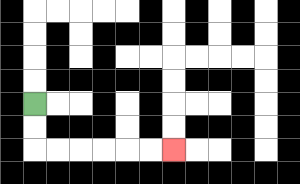{'start': '[1, 4]', 'end': '[7, 6]', 'path_directions': 'D,D,R,R,R,R,R,R', 'path_coordinates': '[[1, 4], [1, 5], [1, 6], [2, 6], [3, 6], [4, 6], [5, 6], [6, 6], [7, 6]]'}